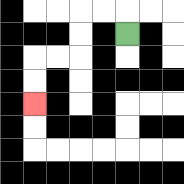{'start': '[5, 1]', 'end': '[1, 4]', 'path_directions': 'U,L,L,D,D,L,L,D,D', 'path_coordinates': '[[5, 1], [5, 0], [4, 0], [3, 0], [3, 1], [3, 2], [2, 2], [1, 2], [1, 3], [1, 4]]'}